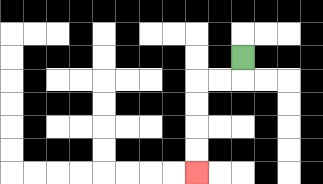{'start': '[10, 2]', 'end': '[8, 7]', 'path_directions': 'D,L,L,D,D,D,D', 'path_coordinates': '[[10, 2], [10, 3], [9, 3], [8, 3], [8, 4], [8, 5], [8, 6], [8, 7]]'}